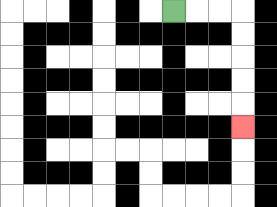{'start': '[7, 0]', 'end': '[10, 5]', 'path_directions': 'R,R,R,D,D,D,D,D', 'path_coordinates': '[[7, 0], [8, 0], [9, 0], [10, 0], [10, 1], [10, 2], [10, 3], [10, 4], [10, 5]]'}